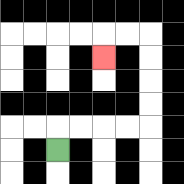{'start': '[2, 6]', 'end': '[4, 2]', 'path_directions': 'U,R,R,R,R,U,U,U,U,L,L,D', 'path_coordinates': '[[2, 6], [2, 5], [3, 5], [4, 5], [5, 5], [6, 5], [6, 4], [6, 3], [6, 2], [6, 1], [5, 1], [4, 1], [4, 2]]'}